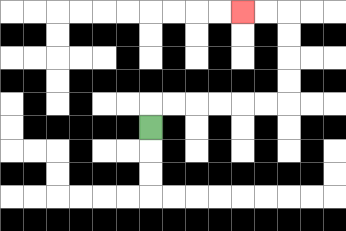{'start': '[6, 5]', 'end': '[10, 0]', 'path_directions': 'U,R,R,R,R,R,R,U,U,U,U,L,L', 'path_coordinates': '[[6, 5], [6, 4], [7, 4], [8, 4], [9, 4], [10, 4], [11, 4], [12, 4], [12, 3], [12, 2], [12, 1], [12, 0], [11, 0], [10, 0]]'}